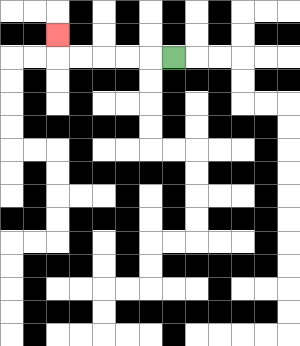{'start': '[7, 2]', 'end': '[2, 1]', 'path_directions': 'L,L,L,L,L,U', 'path_coordinates': '[[7, 2], [6, 2], [5, 2], [4, 2], [3, 2], [2, 2], [2, 1]]'}